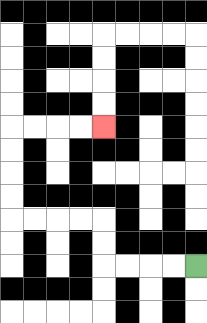{'start': '[8, 11]', 'end': '[4, 5]', 'path_directions': 'L,L,L,L,U,U,L,L,L,L,U,U,U,U,R,R,R,R', 'path_coordinates': '[[8, 11], [7, 11], [6, 11], [5, 11], [4, 11], [4, 10], [4, 9], [3, 9], [2, 9], [1, 9], [0, 9], [0, 8], [0, 7], [0, 6], [0, 5], [1, 5], [2, 5], [3, 5], [4, 5]]'}